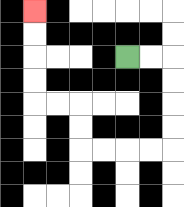{'start': '[5, 2]', 'end': '[1, 0]', 'path_directions': 'R,R,D,D,D,D,L,L,L,L,U,U,L,L,U,U,U,U', 'path_coordinates': '[[5, 2], [6, 2], [7, 2], [7, 3], [7, 4], [7, 5], [7, 6], [6, 6], [5, 6], [4, 6], [3, 6], [3, 5], [3, 4], [2, 4], [1, 4], [1, 3], [1, 2], [1, 1], [1, 0]]'}